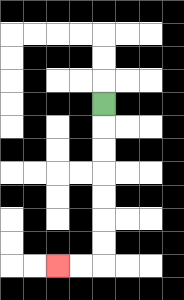{'start': '[4, 4]', 'end': '[2, 11]', 'path_directions': 'D,D,D,D,D,D,D,L,L', 'path_coordinates': '[[4, 4], [4, 5], [4, 6], [4, 7], [4, 8], [4, 9], [4, 10], [4, 11], [3, 11], [2, 11]]'}